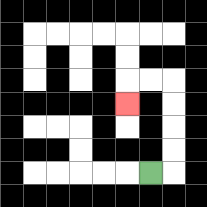{'start': '[6, 7]', 'end': '[5, 4]', 'path_directions': 'R,U,U,U,U,L,L,D', 'path_coordinates': '[[6, 7], [7, 7], [7, 6], [7, 5], [7, 4], [7, 3], [6, 3], [5, 3], [5, 4]]'}